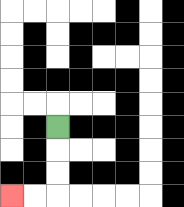{'start': '[2, 5]', 'end': '[0, 8]', 'path_directions': 'D,D,D,L,L', 'path_coordinates': '[[2, 5], [2, 6], [2, 7], [2, 8], [1, 8], [0, 8]]'}